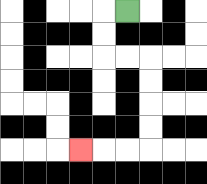{'start': '[5, 0]', 'end': '[3, 6]', 'path_directions': 'L,D,D,R,R,D,D,D,D,L,L,L', 'path_coordinates': '[[5, 0], [4, 0], [4, 1], [4, 2], [5, 2], [6, 2], [6, 3], [6, 4], [6, 5], [6, 6], [5, 6], [4, 6], [3, 6]]'}